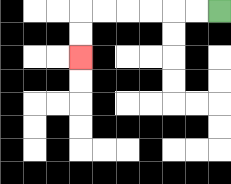{'start': '[9, 0]', 'end': '[3, 2]', 'path_directions': 'L,L,L,L,L,L,D,D', 'path_coordinates': '[[9, 0], [8, 0], [7, 0], [6, 0], [5, 0], [4, 0], [3, 0], [3, 1], [3, 2]]'}